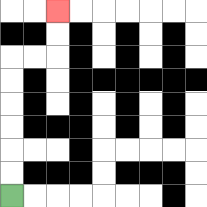{'start': '[0, 8]', 'end': '[2, 0]', 'path_directions': 'U,U,U,U,U,U,R,R,U,U', 'path_coordinates': '[[0, 8], [0, 7], [0, 6], [0, 5], [0, 4], [0, 3], [0, 2], [1, 2], [2, 2], [2, 1], [2, 0]]'}